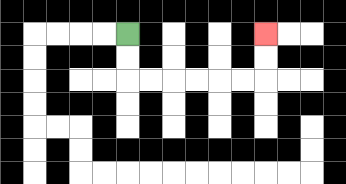{'start': '[5, 1]', 'end': '[11, 1]', 'path_directions': 'D,D,R,R,R,R,R,R,U,U', 'path_coordinates': '[[5, 1], [5, 2], [5, 3], [6, 3], [7, 3], [8, 3], [9, 3], [10, 3], [11, 3], [11, 2], [11, 1]]'}